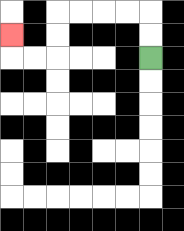{'start': '[6, 2]', 'end': '[0, 1]', 'path_directions': 'U,U,L,L,L,L,D,D,L,L,U', 'path_coordinates': '[[6, 2], [6, 1], [6, 0], [5, 0], [4, 0], [3, 0], [2, 0], [2, 1], [2, 2], [1, 2], [0, 2], [0, 1]]'}